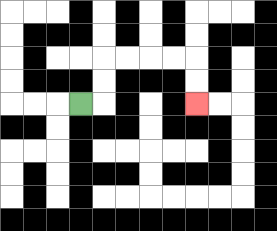{'start': '[3, 4]', 'end': '[8, 4]', 'path_directions': 'R,U,U,R,R,R,R,D,D', 'path_coordinates': '[[3, 4], [4, 4], [4, 3], [4, 2], [5, 2], [6, 2], [7, 2], [8, 2], [8, 3], [8, 4]]'}